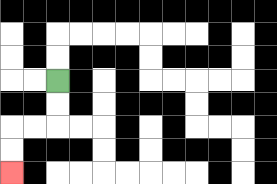{'start': '[2, 3]', 'end': '[0, 7]', 'path_directions': 'D,D,L,L,D,D', 'path_coordinates': '[[2, 3], [2, 4], [2, 5], [1, 5], [0, 5], [0, 6], [0, 7]]'}